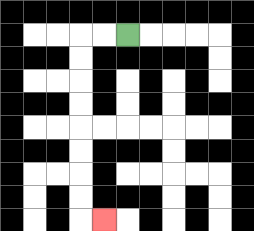{'start': '[5, 1]', 'end': '[4, 9]', 'path_directions': 'L,L,D,D,D,D,D,D,D,D,R', 'path_coordinates': '[[5, 1], [4, 1], [3, 1], [3, 2], [3, 3], [3, 4], [3, 5], [3, 6], [3, 7], [3, 8], [3, 9], [4, 9]]'}